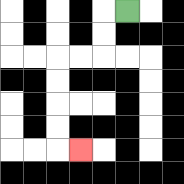{'start': '[5, 0]', 'end': '[3, 6]', 'path_directions': 'L,D,D,L,L,D,D,D,D,R', 'path_coordinates': '[[5, 0], [4, 0], [4, 1], [4, 2], [3, 2], [2, 2], [2, 3], [2, 4], [2, 5], [2, 6], [3, 6]]'}